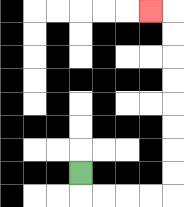{'start': '[3, 7]', 'end': '[6, 0]', 'path_directions': 'D,R,R,R,R,U,U,U,U,U,U,U,U,L', 'path_coordinates': '[[3, 7], [3, 8], [4, 8], [5, 8], [6, 8], [7, 8], [7, 7], [7, 6], [7, 5], [7, 4], [7, 3], [7, 2], [7, 1], [7, 0], [6, 0]]'}